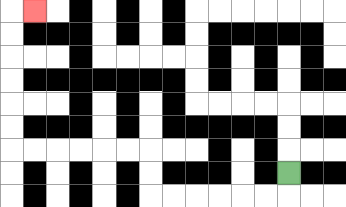{'start': '[12, 7]', 'end': '[1, 0]', 'path_directions': 'D,L,L,L,L,L,L,U,U,L,L,L,L,L,L,U,U,U,U,U,U,R', 'path_coordinates': '[[12, 7], [12, 8], [11, 8], [10, 8], [9, 8], [8, 8], [7, 8], [6, 8], [6, 7], [6, 6], [5, 6], [4, 6], [3, 6], [2, 6], [1, 6], [0, 6], [0, 5], [0, 4], [0, 3], [0, 2], [0, 1], [0, 0], [1, 0]]'}